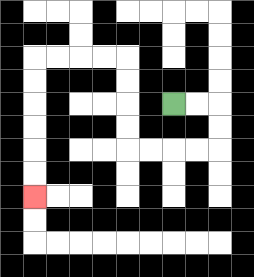{'start': '[7, 4]', 'end': '[1, 8]', 'path_directions': 'R,R,D,D,L,L,L,L,U,U,U,U,L,L,L,L,D,D,D,D,D,D', 'path_coordinates': '[[7, 4], [8, 4], [9, 4], [9, 5], [9, 6], [8, 6], [7, 6], [6, 6], [5, 6], [5, 5], [5, 4], [5, 3], [5, 2], [4, 2], [3, 2], [2, 2], [1, 2], [1, 3], [1, 4], [1, 5], [1, 6], [1, 7], [1, 8]]'}